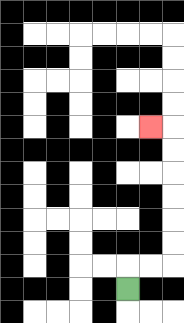{'start': '[5, 12]', 'end': '[6, 5]', 'path_directions': 'U,R,R,U,U,U,U,U,U,L', 'path_coordinates': '[[5, 12], [5, 11], [6, 11], [7, 11], [7, 10], [7, 9], [7, 8], [7, 7], [7, 6], [7, 5], [6, 5]]'}